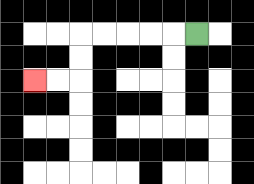{'start': '[8, 1]', 'end': '[1, 3]', 'path_directions': 'L,L,L,L,L,D,D,L,L', 'path_coordinates': '[[8, 1], [7, 1], [6, 1], [5, 1], [4, 1], [3, 1], [3, 2], [3, 3], [2, 3], [1, 3]]'}